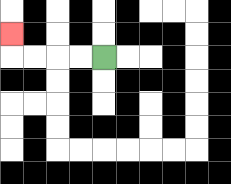{'start': '[4, 2]', 'end': '[0, 1]', 'path_directions': 'L,L,L,L,U', 'path_coordinates': '[[4, 2], [3, 2], [2, 2], [1, 2], [0, 2], [0, 1]]'}